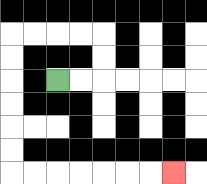{'start': '[2, 3]', 'end': '[7, 7]', 'path_directions': 'R,R,U,U,L,L,L,L,D,D,D,D,D,D,R,R,R,R,R,R,R', 'path_coordinates': '[[2, 3], [3, 3], [4, 3], [4, 2], [4, 1], [3, 1], [2, 1], [1, 1], [0, 1], [0, 2], [0, 3], [0, 4], [0, 5], [0, 6], [0, 7], [1, 7], [2, 7], [3, 7], [4, 7], [5, 7], [6, 7], [7, 7]]'}